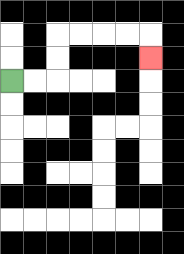{'start': '[0, 3]', 'end': '[6, 2]', 'path_directions': 'R,R,U,U,R,R,R,R,D', 'path_coordinates': '[[0, 3], [1, 3], [2, 3], [2, 2], [2, 1], [3, 1], [4, 1], [5, 1], [6, 1], [6, 2]]'}